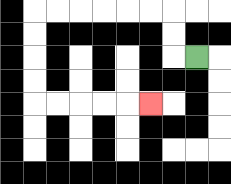{'start': '[8, 2]', 'end': '[6, 4]', 'path_directions': 'L,U,U,L,L,L,L,L,L,D,D,D,D,R,R,R,R,R', 'path_coordinates': '[[8, 2], [7, 2], [7, 1], [7, 0], [6, 0], [5, 0], [4, 0], [3, 0], [2, 0], [1, 0], [1, 1], [1, 2], [1, 3], [1, 4], [2, 4], [3, 4], [4, 4], [5, 4], [6, 4]]'}